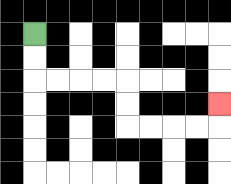{'start': '[1, 1]', 'end': '[9, 4]', 'path_directions': 'D,D,R,R,R,R,D,D,R,R,R,R,U', 'path_coordinates': '[[1, 1], [1, 2], [1, 3], [2, 3], [3, 3], [4, 3], [5, 3], [5, 4], [5, 5], [6, 5], [7, 5], [8, 5], [9, 5], [9, 4]]'}